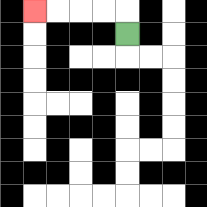{'start': '[5, 1]', 'end': '[1, 0]', 'path_directions': 'U,L,L,L,L', 'path_coordinates': '[[5, 1], [5, 0], [4, 0], [3, 0], [2, 0], [1, 0]]'}